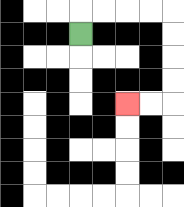{'start': '[3, 1]', 'end': '[5, 4]', 'path_directions': 'U,R,R,R,R,D,D,D,D,L,L', 'path_coordinates': '[[3, 1], [3, 0], [4, 0], [5, 0], [6, 0], [7, 0], [7, 1], [7, 2], [7, 3], [7, 4], [6, 4], [5, 4]]'}